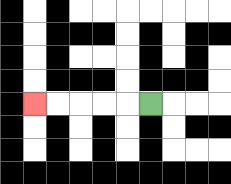{'start': '[6, 4]', 'end': '[1, 4]', 'path_directions': 'L,L,L,L,L', 'path_coordinates': '[[6, 4], [5, 4], [4, 4], [3, 4], [2, 4], [1, 4]]'}